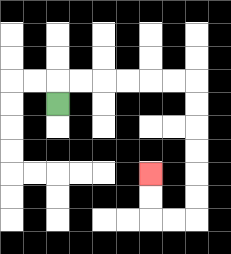{'start': '[2, 4]', 'end': '[6, 7]', 'path_directions': 'U,R,R,R,R,R,R,D,D,D,D,D,D,L,L,U,U', 'path_coordinates': '[[2, 4], [2, 3], [3, 3], [4, 3], [5, 3], [6, 3], [7, 3], [8, 3], [8, 4], [8, 5], [8, 6], [8, 7], [8, 8], [8, 9], [7, 9], [6, 9], [6, 8], [6, 7]]'}